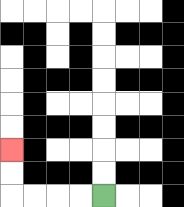{'start': '[4, 8]', 'end': '[0, 6]', 'path_directions': 'L,L,L,L,U,U', 'path_coordinates': '[[4, 8], [3, 8], [2, 8], [1, 8], [0, 8], [0, 7], [0, 6]]'}